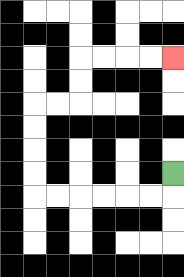{'start': '[7, 7]', 'end': '[7, 2]', 'path_directions': 'D,L,L,L,L,L,L,U,U,U,U,R,R,U,U,R,R,R,R', 'path_coordinates': '[[7, 7], [7, 8], [6, 8], [5, 8], [4, 8], [3, 8], [2, 8], [1, 8], [1, 7], [1, 6], [1, 5], [1, 4], [2, 4], [3, 4], [3, 3], [3, 2], [4, 2], [5, 2], [6, 2], [7, 2]]'}